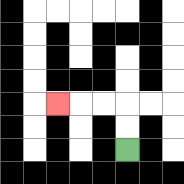{'start': '[5, 6]', 'end': '[2, 4]', 'path_directions': 'U,U,L,L,L', 'path_coordinates': '[[5, 6], [5, 5], [5, 4], [4, 4], [3, 4], [2, 4]]'}